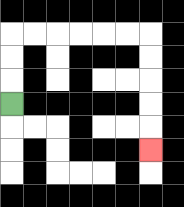{'start': '[0, 4]', 'end': '[6, 6]', 'path_directions': 'U,U,U,R,R,R,R,R,R,D,D,D,D,D', 'path_coordinates': '[[0, 4], [0, 3], [0, 2], [0, 1], [1, 1], [2, 1], [3, 1], [4, 1], [5, 1], [6, 1], [6, 2], [6, 3], [6, 4], [6, 5], [6, 6]]'}